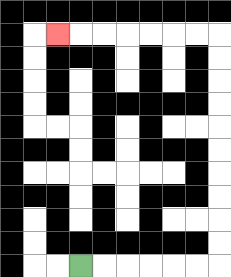{'start': '[3, 11]', 'end': '[2, 1]', 'path_directions': 'R,R,R,R,R,R,U,U,U,U,U,U,U,U,U,U,L,L,L,L,L,L,L', 'path_coordinates': '[[3, 11], [4, 11], [5, 11], [6, 11], [7, 11], [8, 11], [9, 11], [9, 10], [9, 9], [9, 8], [9, 7], [9, 6], [9, 5], [9, 4], [9, 3], [9, 2], [9, 1], [8, 1], [7, 1], [6, 1], [5, 1], [4, 1], [3, 1], [2, 1]]'}